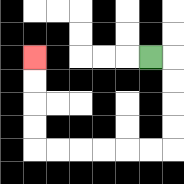{'start': '[6, 2]', 'end': '[1, 2]', 'path_directions': 'R,D,D,D,D,L,L,L,L,L,L,U,U,U,U', 'path_coordinates': '[[6, 2], [7, 2], [7, 3], [7, 4], [7, 5], [7, 6], [6, 6], [5, 6], [4, 6], [3, 6], [2, 6], [1, 6], [1, 5], [1, 4], [1, 3], [1, 2]]'}